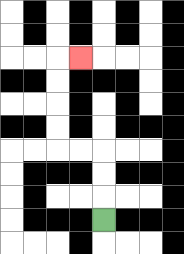{'start': '[4, 9]', 'end': '[3, 2]', 'path_directions': 'U,U,U,L,L,U,U,U,U,R', 'path_coordinates': '[[4, 9], [4, 8], [4, 7], [4, 6], [3, 6], [2, 6], [2, 5], [2, 4], [2, 3], [2, 2], [3, 2]]'}